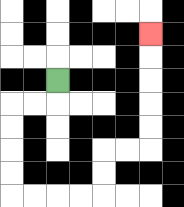{'start': '[2, 3]', 'end': '[6, 1]', 'path_directions': 'D,L,L,D,D,D,D,R,R,R,R,U,U,R,R,U,U,U,U,U', 'path_coordinates': '[[2, 3], [2, 4], [1, 4], [0, 4], [0, 5], [0, 6], [0, 7], [0, 8], [1, 8], [2, 8], [3, 8], [4, 8], [4, 7], [4, 6], [5, 6], [6, 6], [6, 5], [6, 4], [6, 3], [6, 2], [6, 1]]'}